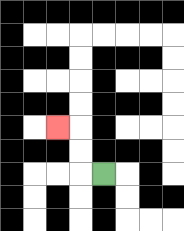{'start': '[4, 7]', 'end': '[2, 5]', 'path_directions': 'L,U,U,L', 'path_coordinates': '[[4, 7], [3, 7], [3, 6], [3, 5], [2, 5]]'}